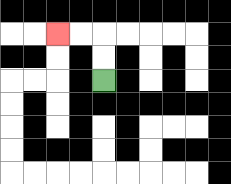{'start': '[4, 3]', 'end': '[2, 1]', 'path_directions': 'U,U,L,L', 'path_coordinates': '[[4, 3], [4, 2], [4, 1], [3, 1], [2, 1]]'}